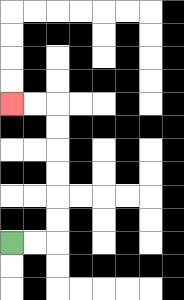{'start': '[0, 10]', 'end': '[0, 4]', 'path_directions': 'R,R,U,U,U,U,U,U,L,L', 'path_coordinates': '[[0, 10], [1, 10], [2, 10], [2, 9], [2, 8], [2, 7], [2, 6], [2, 5], [2, 4], [1, 4], [0, 4]]'}